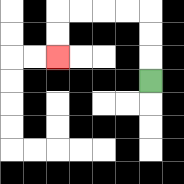{'start': '[6, 3]', 'end': '[2, 2]', 'path_directions': 'U,U,U,L,L,L,L,D,D', 'path_coordinates': '[[6, 3], [6, 2], [6, 1], [6, 0], [5, 0], [4, 0], [3, 0], [2, 0], [2, 1], [2, 2]]'}